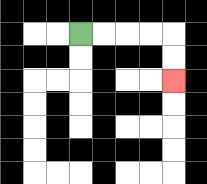{'start': '[3, 1]', 'end': '[7, 3]', 'path_directions': 'R,R,R,R,D,D', 'path_coordinates': '[[3, 1], [4, 1], [5, 1], [6, 1], [7, 1], [7, 2], [7, 3]]'}